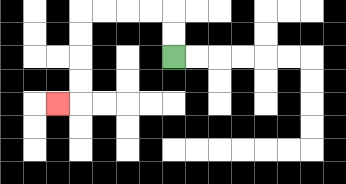{'start': '[7, 2]', 'end': '[2, 4]', 'path_directions': 'U,U,L,L,L,L,D,D,D,D,L', 'path_coordinates': '[[7, 2], [7, 1], [7, 0], [6, 0], [5, 0], [4, 0], [3, 0], [3, 1], [3, 2], [3, 3], [3, 4], [2, 4]]'}